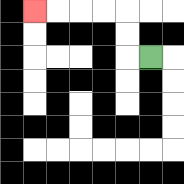{'start': '[6, 2]', 'end': '[1, 0]', 'path_directions': 'L,U,U,L,L,L,L', 'path_coordinates': '[[6, 2], [5, 2], [5, 1], [5, 0], [4, 0], [3, 0], [2, 0], [1, 0]]'}